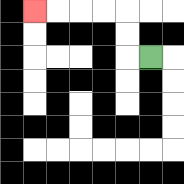{'start': '[6, 2]', 'end': '[1, 0]', 'path_directions': 'L,U,U,L,L,L,L', 'path_coordinates': '[[6, 2], [5, 2], [5, 1], [5, 0], [4, 0], [3, 0], [2, 0], [1, 0]]'}